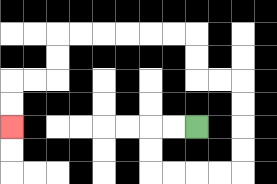{'start': '[8, 5]', 'end': '[0, 5]', 'path_directions': 'L,L,D,D,R,R,R,R,U,U,U,U,L,L,U,U,L,L,L,L,L,L,D,D,L,L,D,D', 'path_coordinates': '[[8, 5], [7, 5], [6, 5], [6, 6], [6, 7], [7, 7], [8, 7], [9, 7], [10, 7], [10, 6], [10, 5], [10, 4], [10, 3], [9, 3], [8, 3], [8, 2], [8, 1], [7, 1], [6, 1], [5, 1], [4, 1], [3, 1], [2, 1], [2, 2], [2, 3], [1, 3], [0, 3], [0, 4], [0, 5]]'}